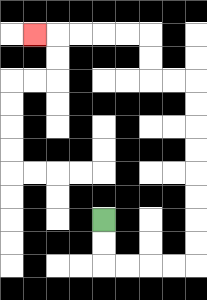{'start': '[4, 9]', 'end': '[1, 1]', 'path_directions': 'D,D,R,R,R,R,U,U,U,U,U,U,U,U,L,L,U,U,L,L,L,L,L', 'path_coordinates': '[[4, 9], [4, 10], [4, 11], [5, 11], [6, 11], [7, 11], [8, 11], [8, 10], [8, 9], [8, 8], [8, 7], [8, 6], [8, 5], [8, 4], [8, 3], [7, 3], [6, 3], [6, 2], [6, 1], [5, 1], [4, 1], [3, 1], [2, 1], [1, 1]]'}